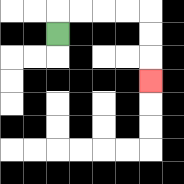{'start': '[2, 1]', 'end': '[6, 3]', 'path_directions': 'U,R,R,R,R,D,D,D', 'path_coordinates': '[[2, 1], [2, 0], [3, 0], [4, 0], [5, 0], [6, 0], [6, 1], [6, 2], [6, 3]]'}